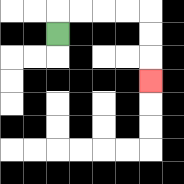{'start': '[2, 1]', 'end': '[6, 3]', 'path_directions': 'U,R,R,R,R,D,D,D', 'path_coordinates': '[[2, 1], [2, 0], [3, 0], [4, 0], [5, 0], [6, 0], [6, 1], [6, 2], [6, 3]]'}